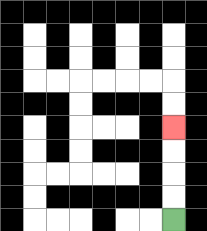{'start': '[7, 9]', 'end': '[7, 5]', 'path_directions': 'U,U,U,U', 'path_coordinates': '[[7, 9], [7, 8], [7, 7], [7, 6], [7, 5]]'}